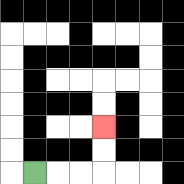{'start': '[1, 7]', 'end': '[4, 5]', 'path_directions': 'R,R,R,U,U', 'path_coordinates': '[[1, 7], [2, 7], [3, 7], [4, 7], [4, 6], [4, 5]]'}